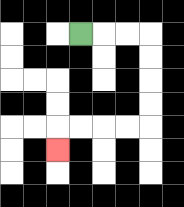{'start': '[3, 1]', 'end': '[2, 6]', 'path_directions': 'R,R,R,D,D,D,D,L,L,L,L,D', 'path_coordinates': '[[3, 1], [4, 1], [5, 1], [6, 1], [6, 2], [6, 3], [6, 4], [6, 5], [5, 5], [4, 5], [3, 5], [2, 5], [2, 6]]'}